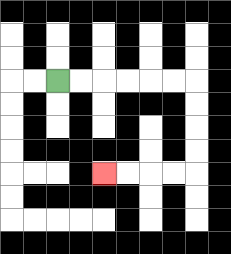{'start': '[2, 3]', 'end': '[4, 7]', 'path_directions': 'R,R,R,R,R,R,D,D,D,D,L,L,L,L', 'path_coordinates': '[[2, 3], [3, 3], [4, 3], [5, 3], [6, 3], [7, 3], [8, 3], [8, 4], [8, 5], [8, 6], [8, 7], [7, 7], [6, 7], [5, 7], [4, 7]]'}